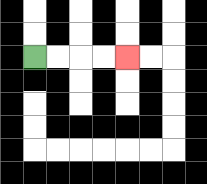{'start': '[1, 2]', 'end': '[5, 2]', 'path_directions': 'R,R,R,R', 'path_coordinates': '[[1, 2], [2, 2], [3, 2], [4, 2], [5, 2]]'}